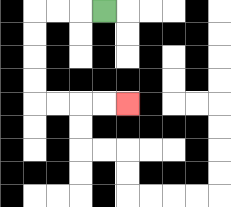{'start': '[4, 0]', 'end': '[5, 4]', 'path_directions': 'L,L,L,D,D,D,D,R,R,R,R', 'path_coordinates': '[[4, 0], [3, 0], [2, 0], [1, 0], [1, 1], [1, 2], [1, 3], [1, 4], [2, 4], [3, 4], [4, 4], [5, 4]]'}